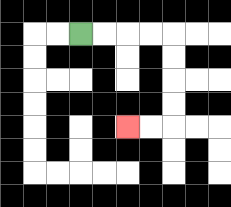{'start': '[3, 1]', 'end': '[5, 5]', 'path_directions': 'R,R,R,R,D,D,D,D,L,L', 'path_coordinates': '[[3, 1], [4, 1], [5, 1], [6, 1], [7, 1], [7, 2], [7, 3], [7, 4], [7, 5], [6, 5], [5, 5]]'}